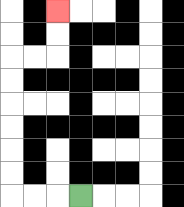{'start': '[3, 8]', 'end': '[2, 0]', 'path_directions': 'L,L,L,U,U,U,U,U,U,R,R,U,U', 'path_coordinates': '[[3, 8], [2, 8], [1, 8], [0, 8], [0, 7], [0, 6], [0, 5], [0, 4], [0, 3], [0, 2], [1, 2], [2, 2], [2, 1], [2, 0]]'}